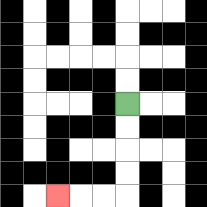{'start': '[5, 4]', 'end': '[2, 8]', 'path_directions': 'D,D,D,D,L,L,L', 'path_coordinates': '[[5, 4], [5, 5], [5, 6], [5, 7], [5, 8], [4, 8], [3, 8], [2, 8]]'}